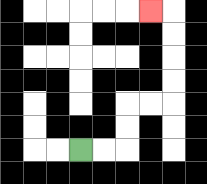{'start': '[3, 6]', 'end': '[6, 0]', 'path_directions': 'R,R,U,U,R,R,U,U,U,U,L', 'path_coordinates': '[[3, 6], [4, 6], [5, 6], [5, 5], [5, 4], [6, 4], [7, 4], [7, 3], [7, 2], [7, 1], [7, 0], [6, 0]]'}